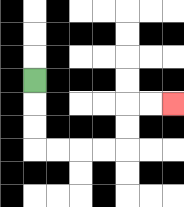{'start': '[1, 3]', 'end': '[7, 4]', 'path_directions': 'D,D,D,R,R,R,R,U,U,R,R', 'path_coordinates': '[[1, 3], [1, 4], [1, 5], [1, 6], [2, 6], [3, 6], [4, 6], [5, 6], [5, 5], [5, 4], [6, 4], [7, 4]]'}